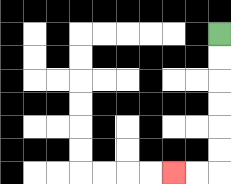{'start': '[9, 1]', 'end': '[7, 7]', 'path_directions': 'D,D,D,D,D,D,L,L', 'path_coordinates': '[[9, 1], [9, 2], [9, 3], [9, 4], [9, 5], [9, 6], [9, 7], [8, 7], [7, 7]]'}